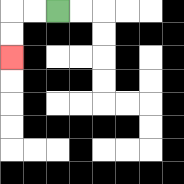{'start': '[2, 0]', 'end': '[0, 2]', 'path_directions': 'L,L,D,D', 'path_coordinates': '[[2, 0], [1, 0], [0, 0], [0, 1], [0, 2]]'}